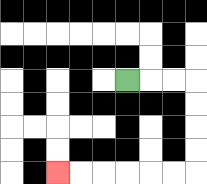{'start': '[5, 3]', 'end': '[2, 7]', 'path_directions': 'R,R,R,D,D,D,D,L,L,L,L,L,L', 'path_coordinates': '[[5, 3], [6, 3], [7, 3], [8, 3], [8, 4], [8, 5], [8, 6], [8, 7], [7, 7], [6, 7], [5, 7], [4, 7], [3, 7], [2, 7]]'}